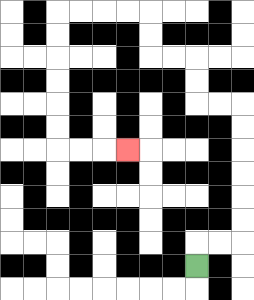{'start': '[8, 11]', 'end': '[5, 6]', 'path_directions': 'U,R,R,U,U,U,U,U,U,L,L,U,U,L,L,U,U,L,L,L,L,D,D,D,D,D,D,R,R,R', 'path_coordinates': '[[8, 11], [8, 10], [9, 10], [10, 10], [10, 9], [10, 8], [10, 7], [10, 6], [10, 5], [10, 4], [9, 4], [8, 4], [8, 3], [8, 2], [7, 2], [6, 2], [6, 1], [6, 0], [5, 0], [4, 0], [3, 0], [2, 0], [2, 1], [2, 2], [2, 3], [2, 4], [2, 5], [2, 6], [3, 6], [4, 6], [5, 6]]'}